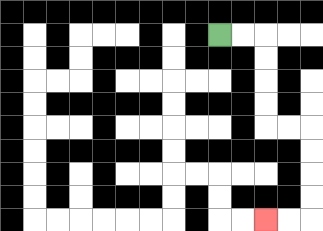{'start': '[9, 1]', 'end': '[11, 9]', 'path_directions': 'R,R,D,D,D,D,R,R,D,D,D,D,L,L', 'path_coordinates': '[[9, 1], [10, 1], [11, 1], [11, 2], [11, 3], [11, 4], [11, 5], [12, 5], [13, 5], [13, 6], [13, 7], [13, 8], [13, 9], [12, 9], [11, 9]]'}